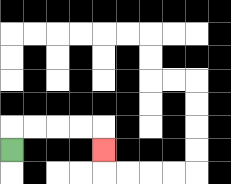{'start': '[0, 6]', 'end': '[4, 6]', 'path_directions': 'U,R,R,R,R,D', 'path_coordinates': '[[0, 6], [0, 5], [1, 5], [2, 5], [3, 5], [4, 5], [4, 6]]'}